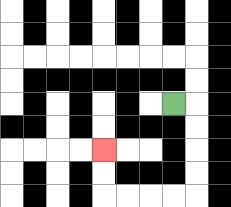{'start': '[7, 4]', 'end': '[4, 6]', 'path_directions': 'R,D,D,D,D,L,L,L,L,U,U', 'path_coordinates': '[[7, 4], [8, 4], [8, 5], [8, 6], [8, 7], [8, 8], [7, 8], [6, 8], [5, 8], [4, 8], [4, 7], [4, 6]]'}